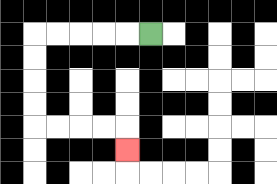{'start': '[6, 1]', 'end': '[5, 6]', 'path_directions': 'L,L,L,L,L,D,D,D,D,R,R,R,R,D', 'path_coordinates': '[[6, 1], [5, 1], [4, 1], [3, 1], [2, 1], [1, 1], [1, 2], [1, 3], [1, 4], [1, 5], [2, 5], [3, 5], [4, 5], [5, 5], [5, 6]]'}